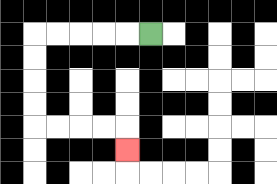{'start': '[6, 1]', 'end': '[5, 6]', 'path_directions': 'L,L,L,L,L,D,D,D,D,R,R,R,R,D', 'path_coordinates': '[[6, 1], [5, 1], [4, 1], [3, 1], [2, 1], [1, 1], [1, 2], [1, 3], [1, 4], [1, 5], [2, 5], [3, 5], [4, 5], [5, 5], [5, 6]]'}